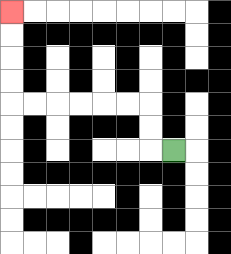{'start': '[7, 6]', 'end': '[0, 0]', 'path_directions': 'L,U,U,L,L,L,L,L,L,U,U,U,U', 'path_coordinates': '[[7, 6], [6, 6], [6, 5], [6, 4], [5, 4], [4, 4], [3, 4], [2, 4], [1, 4], [0, 4], [0, 3], [0, 2], [0, 1], [0, 0]]'}